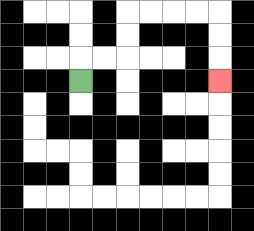{'start': '[3, 3]', 'end': '[9, 3]', 'path_directions': 'U,R,R,U,U,R,R,R,R,D,D,D', 'path_coordinates': '[[3, 3], [3, 2], [4, 2], [5, 2], [5, 1], [5, 0], [6, 0], [7, 0], [8, 0], [9, 0], [9, 1], [9, 2], [9, 3]]'}